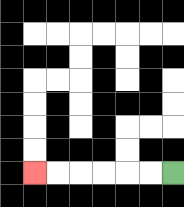{'start': '[7, 7]', 'end': '[1, 7]', 'path_directions': 'L,L,L,L,L,L', 'path_coordinates': '[[7, 7], [6, 7], [5, 7], [4, 7], [3, 7], [2, 7], [1, 7]]'}